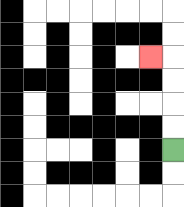{'start': '[7, 6]', 'end': '[6, 2]', 'path_directions': 'U,U,U,U,L', 'path_coordinates': '[[7, 6], [7, 5], [7, 4], [7, 3], [7, 2], [6, 2]]'}